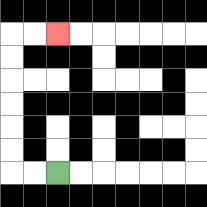{'start': '[2, 7]', 'end': '[2, 1]', 'path_directions': 'L,L,U,U,U,U,U,U,R,R', 'path_coordinates': '[[2, 7], [1, 7], [0, 7], [0, 6], [0, 5], [0, 4], [0, 3], [0, 2], [0, 1], [1, 1], [2, 1]]'}